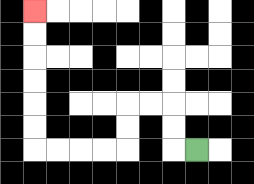{'start': '[8, 6]', 'end': '[1, 0]', 'path_directions': 'L,U,U,L,L,D,D,L,L,L,L,U,U,U,U,U,U', 'path_coordinates': '[[8, 6], [7, 6], [7, 5], [7, 4], [6, 4], [5, 4], [5, 5], [5, 6], [4, 6], [3, 6], [2, 6], [1, 6], [1, 5], [1, 4], [1, 3], [1, 2], [1, 1], [1, 0]]'}